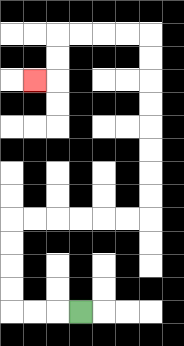{'start': '[3, 13]', 'end': '[1, 3]', 'path_directions': 'L,L,L,U,U,U,U,R,R,R,R,R,R,U,U,U,U,U,U,U,U,L,L,L,L,D,D,L', 'path_coordinates': '[[3, 13], [2, 13], [1, 13], [0, 13], [0, 12], [0, 11], [0, 10], [0, 9], [1, 9], [2, 9], [3, 9], [4, 9], [5, 9], [6, 9], [6, 8], [6, 7], [6, 6], [6, 5], [6, 4], [6, 3], [6, 2], [6, 1], [5, 1], [4, 1], [3, 1], [2, 1], [2, 2], [2, 3], [1, 3]]'}